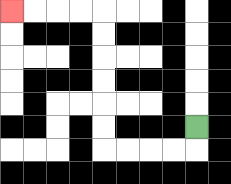{'start': '[8, 5]', 'end': '[0, 0]', 'path_directions': 'D,L,L,L,L,U,U,U,U,U,U,L,L,L,L', 'path_coordinates': '[[8, 5], [8, 6], [7, 6], [6, 6], [5, 6], [4, 6], [4, 5], [4, 4], [4, 3], [4, 2], [4, 1], [4, 0], [3, 0], [2, 0], [1, 0], [0, 0]]'}